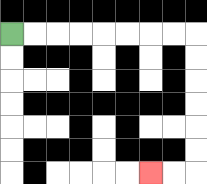{'start': '[0, 1]', 'end': '[6, 7]', 'path_directions': 'R,R,R,R,R,R,R,R,D,D,D,D,D,D,L,L', 'path_coordinates': '[[0, 1], [1, 1], [2, 1], [3, 1], [4, 1], [5, 1], [6, 1], [7, 1], [8, 1], [8, 2], [8, 3], [8, 4], [8, 5], [8, 6], [8, 7], [7, 7], [6, 7]]'}